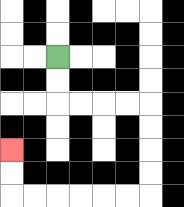{'start': '[2, 2]', 'end': '[0, 6]', 'path_directions': 'D,D,R,R,R,R,D,D,D,D,L,L,L,L,L,L,U,U', 'path_coordinates': '[[2, 2], [2, 3], [2, 4], [3, 4], [4, 4], [5, 4], [6, 4], [6, 5], [6, 6], [6, 7], [6, 8], [5, 8], [4, 8], [3, 8], [2, 8], [1, 8], [0, 8], [0, 7], [0, 6]]'}